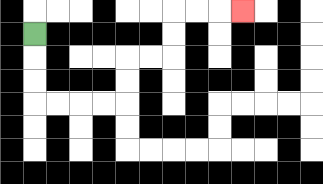{'start': '[1, 1]', 'end': '[10, 0]', 'path_directions': 'D,D,D,R,R,R,R,U,U,R,R,U,U,R,R,R', 'path_coordinates': '[[1, 1], [1, 2], [1, 3], [1, 4], [2, 4], [3, 4], [4, 4], [5, 4], [5, 3], [5, 2], [6, 2], [7, 2], [7, 1], [7, 0], [8, 0], [9, 0], [10, 0]]'}